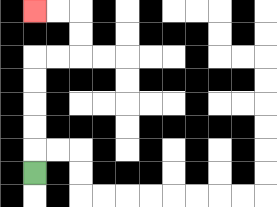{'start': '[1, 7]', 'end': '[1, 0]', 'path_directions': 'U,U,U,U,U,R,R,U,U,L,L', 'path_coordinates': '[[1, 7], [1, 6], [1, 5], [1, 4], [1, 3], [1, 2], [2, 2], [3, 2], [3, 1], [3, 0], [2, 0], [1, 0]]'}